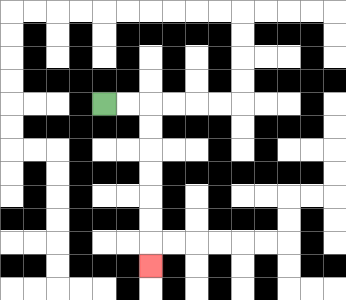{'start': '[4, 4]', 'end': '[6, 11]', 'path_directions': 'R,R,D,D,D,D,D,D,D', 'path_coordinates': '[[4, 4], [5, 4], [6, 4], [6, 5], [6, 6], [6, 7], [6, 8], [6, 9], [6, 10], [6, 11]]'}